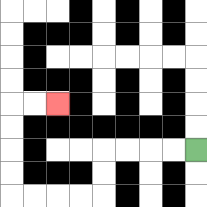{'start': '[8, 6]', 'end': '[2, 4]', 'path_directions': 'L,L,L,L,D,D,L,L,L,L,U,U,U,U,R,R', 'path_coordinates': '[[8, 6], [7, 6], [6, 6], [5, 6], [4, 6], [4, 7], [4, 8], [3, 8], [2, 8], [1, 8], [0, 8], [0, 7], [0, 6], [0, 5], [0, 4], [1, 4], [2, 4]]'}